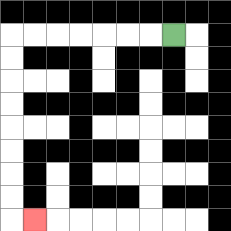{'start': '[7, 1]', 'end': '[1, 9]', 'path_directions': 'L,L,L,L,L,L,L,D,D,D,D,D,D,D,D,R', 'path_coordinates': '[[7, 1], [6, 1], [5, 1], [4, 1], [3, 1], [2, 1], [1, 1], [0, 1], [0, 2], [0, 3], [0, 4], [0, 5], [0, 6], [0, 7], [0, 8], [0, 9], [1, 9]]'}